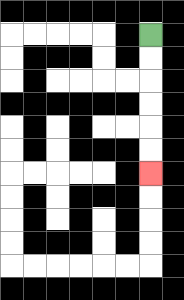{'start': '[6, 1]', 'end': '[6, 7]', 'path_directions': 'D,D,D,D,D,D', 'path_coordinates': '[[6, 1], [6, 2], [6, 3], [6, 4], [6, 5], [6, 6], [6, 7]]'}